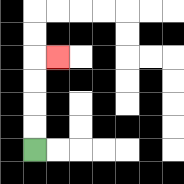{'start': '[1, 6]', 'end': '[2, 2]', 'path_directions': 'U,U,U,U,R', 'path_coordinates': '[[1, 6], [1, 5], [1, 4], [1, 3], [1, 2], [2, 2]]'}